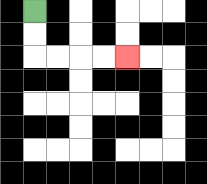{'start': '[1, 0]', 'end': '[5, 2]', 'path_directions': 'D,D,R,R,R,R', 'path_coordinates': '[[1, 0], [1, 1], [1, 2], [2, 2], [3, 2], [4, 2], [5, 2]]'}